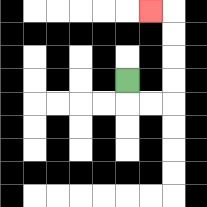{'start': '[5, 3]', 'end': '[6, 0]', 'path_directions': 'D,R,R,U,U,U,U,L', 'path_coordinates': '[[5, 3], [5, 4], [6, 4], [7, 4], [7, 3], [7, 2], [7, 1], [7, 0], [6, 0]]'}